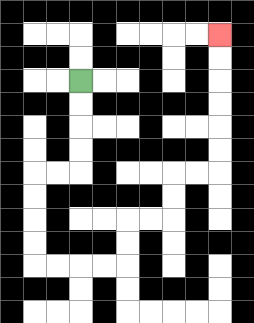{'start': '[3, 3]', 'end': '[9, 1]', 'path_directions': 'D,D,D,D,L,L,D,D,D,D,R,R,R,R,U,U,R,R,U,U,R,R,U,U,U,U,U,U', 'path_coordinates': '[[3, 3], [3, 4], [3, 5], [3, 6], [3, 7], [2, 7], [1, 7], [1, 8], [1, 9], [1, 10], [1, 11], [2, 11], [3, 11], [4, 11], [5, 11], [5, 10], [5, 9], [6, 9], [7, 9], [7, 8], [7, 7], [8, 7], [9, 7], [9, 6], [9, 5], [9, 4], [9, 3], [9, 2], [9, 1]]'}